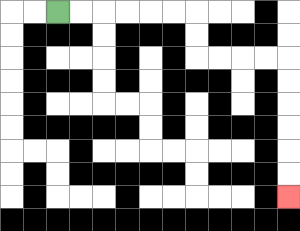{'start': '[2, 0]', 'end': '[12, 8]', 'path_directions': 'R,R,R,R,R,R,D,D,R,R,R,R,D,D,D,D,D,D', 'path_coordinates': '[[2, 0], [3, 0], [4, 0], [5, 0], [6, 0], [7, 0], [8, 0], [8, 1], [8, 2], [9, 2], [10, 2], [11, 2], [12, 2], [12, 3], [12, 4], [12, 5], [12, 6], [12, 7], [12, 8]]'}